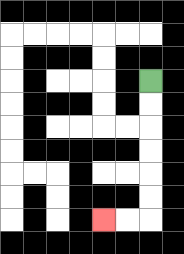{'start': '[6, 3]', 'end': '[4, 9]', 'path_directions': 'D,D,D,D,D,D,L,L', 'path_coordinates': '[[6, 3], [6, 4], [6, 5], [6, 6], [6, 7], [6, 8], [6, 9], [5, 9], [4, 9]]'}